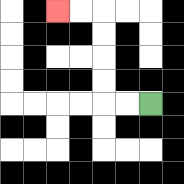{'start': '[6, 4]', 'end': '[2, 0]', 'path_directions': 'L,L,U,U,U,U,L,L', 'path_coordinates': '[[6, 4], [5, 4], [4, 4], [4, 3], [4, 2], [4, 1], [4, 0], [3, 0], [2, 0]]'}